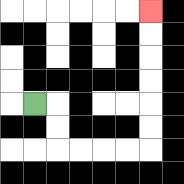{'start': '[1, 4]', 'end': '[6, 0]', 'path_directions': 'R,D,D,R,R,R,R,U,U,U,U,U,U', 'path_coordinates': '[[1, 4], [2, 4], [2, 5], [2, 6], [3, 6], [4, 6], [5, 6], [6, 6], [6, 5], [6, 4], [6, 3], [6, 2], [6, 1], [6, 0]]'}